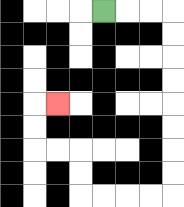{'start': '[4, 0]', 'end': '[2, 4]', 'path_directions': 'R,R,R,D,D,D,D,D,D,D,D,L,L,L,L,U,U,L,L,U,U,R', 'path_coordinates': '[[4, 0], [5, 0], [6, 0], [7, 0], [7, 1], [7, 2], [7, 3], [7, 4], [7, 5], [7, 6], [7, 7], [7, 8], [6, 8], [5, 8], [4, 8], [3, 8], [3, 7], [3, 6], [2, 6], [1, 6], [1, 5], [1, 4], [2, 4]]'}